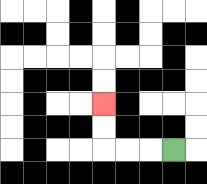{'start': '[7, 6]', 'end': '[4, 4]', 'path_directions': 'L,L,L,U,U', 'path_coordinates': '[[7, 6], [6, 6], [5, 6], [4, 6], [4, 5], [4, 4]]'}